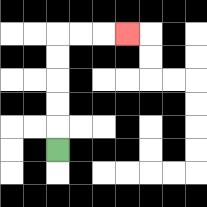{'start': '[2, 6]', 'end': '[5, 1]', 'path_directions': 'U,U,U,U,U,R,R,R', 'path_coordinates': '[[2, 6], [2, 5], [2, 4], [2, 3], [2, 2], [2, 1], [3, 1], [4, 1], [5, 1]]'}